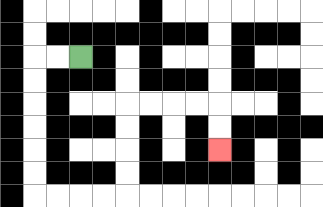{'start': '[3, 2]', 'end': '[9, 6]', 'path_directions': 'L,L,D,D,D,D,D,D,R,R,R,R,U,U,U,U,R,R,R,R,D,D', 'path_coordinates': '[[3, 2], [2, 2], [1, 2], [1, 3], [1, 4], [1, 5], [1, 6], [1, 7], [1, 8], [2, 8], [3, 8], [4, 8], [5, 8], [5, 7], [5, 6], [5, 5], [5, 4], [6, 4], [7, 4], [8, 4], [9, 4], [9, 5], [9, 6]]'}